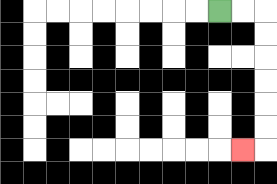{'start': '[9, 0]', 'end': '[10, 6]', 'path_directions': 'R,R,D,D,D,D,D,D,L', 'path_coordinates': '[[9, 0], [10, 0], [11, 0], [11, 1], [11, 2], [11, 3], [11, 4], [11, 5], [11, 6], [10, 6]]'}